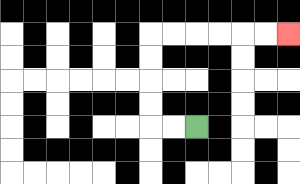{'start': '[8, 5]', 'end': '[12, 1]', 'path_directions': 'L,L,U,U,U,U,R,R,R,R,R,R', 'path_coordinates': '[[8, 5], [7, 5], [6, 5], [6, 4], [6, 3], [6, 2], [6, 1], [7, 1], [8, 1], [9, 1], [10, 1], [11, 1], [12, 1]]'}